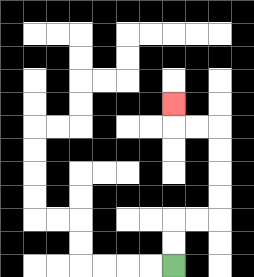{'start': '[7, 11]', 'end': '[7, 4]', 'path_directions': 'U,U,R,R,U,U,U,U,L,L,U', 'path_coordinates': '[[7, 11], [7, 10], [7, 9], [8, 9], [9, 9], [9, 8], [9, 7], [9, 6], [9, 5], [8, 5], [7, 5], [7, 4]]'}